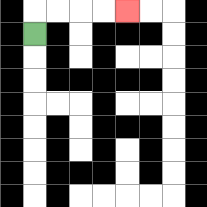{'start': '[1, 1]', 'end': '[5, 0]', 'path_directions': 'U,R,R,R,R', 'path_coordinates': '[[1, 1], [1, 0], [2, 0], [3, 0], [4, 0], [5, 0]]'}